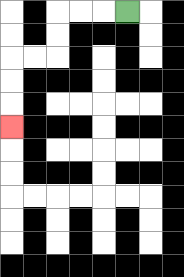{'start': '[5, 0]', 'end': '[0, 5]', 'path_directions': 'L,L,L,D,D,L,L,D,D,D', 'path_coordinates': '[[5, 0], [4, 0], [3, 0], [2, 0], [2, 1], [2, 2], [1, 2], [0, 2], [0, 3], [0, 4], [0, 5]]'}